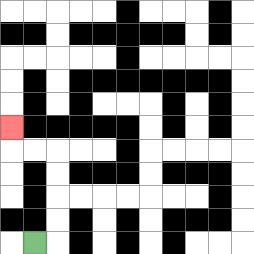{'start': '[1, 10]', 'end': '[0, 5]', 'path_directions': 'R,U,U,U,U,L,L,U', 'path_coordinates': '[[1, 10], [2, 10], [2, 9], [2, 8], [2, 7], [2, 6], [1, 6], [0, 6], [0, 5]]'}